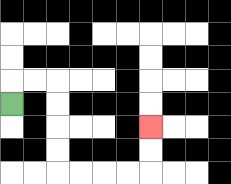{'start': '[0, 4]', 'end': '[6, 5]', 'path_directions': 'U,R,R,D,D,D,D,R,R,R,R,U,U', 'path_coordinates': '[[0, 4], [0, 3], [1, 3], [2, 3], [2, 4], [2, 5], [2, 6], [2, 7], [3, 7], [4, 7], [5, 7], [6, 7], [6, 6], [6, 5]]'}